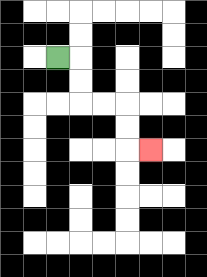{'start': '[2, 2]', 'end': '[6, 6]', 'path_directions': 'R,D,D,R,R,D,D,R', 'path_coordinates': '[[2, 2], [3, 2], [3, 3], [3, 4], [4, 4], [5, 4], [5, 5], [5, 6], [6, 6]]'}